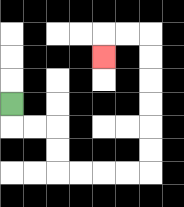{'start': '[0, 4]', 'end': '[4, 2]', 'path_directions': 'D,R,R,D,D,R,R,R,R,U,U,U,U,U,U,L,L,D', 'path_coordinates': '[[0, 4], [0, 5], [1, 5], [2, 5], [2, 6], [2, 7], [3, 7], [4, 7], [5, 7], [6, 7], [6, 6], [6, 5], [6, 4], [6, 3], [6, 2], [6, 1], [5, 1], [4, 1], [4, 2]]'}